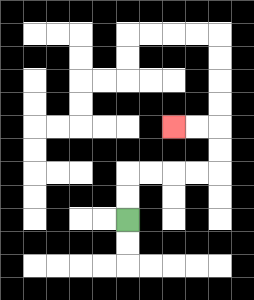{'start': '[5, 9]', 'end': '[7, 5]', 'path_directions': 'U,U,R,R,R,R,U,U,L,L', 'path_coordinates': '[[5, 9], [5, 8], [5, 7], [6, 7], [7, 7], [8, 7], [9, 7], [9, 6], [9, 5], [8, 5], [7, 5]]'}